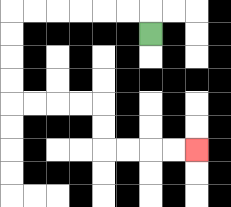{'start': '[6, 1]', 'end': '[8, 6]', 'path_directions': 'U,L,L,L,L,L,L,D,D,D,D,R,R,R,R,D,D,R,R,R,R', 'path_coordinates': '[[6, 1], [6, 0], [5, 0], [4, 0], [3, 0], [2, 0], [1, 0], [0, 0], [0, 1], [0, 2], [0, 3], [0, 4], [1, 4], [2, 4], [3, 4], [4, 4], [4, 5], [4, 6], [5, 6], [6, 6], [7, 6], [8, 6]]'}